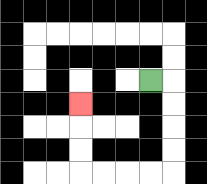{'start': '[6, 3]', 'end': '[3, 4]', 'path_directions': 'R,D,D,D,D,L,L,L,L,U,U,U', 'path_coordinates': '[[6, 3], [7, 3], [7, 4], [7, 5], [7, 6], [7, 7], [6, 7], [5, 7], [4, 7], [3, 7], [3, 6], [3, 5], [3, 4]]'}